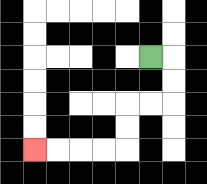{'start': '[6, 2]', 'end': '[1, 6]', 'path_directions': 'R,D,D,L,L,D,D,L,L,L,L', 'path_coordinates': '[[6, 2], [7, 2], [7, 3], [7, 4], [6, 4], [5, 4], [5, 5], [5, 6], [4, 6], [3, 6], [2, 6], [1, 6]]'}